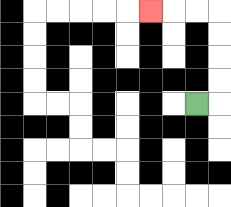{'start': '[8, 4]', 'end': '[6, 0]', 'path_directions': 'R,U,U,U,U,L,L,L', 'path_coordinates': '[[8, 4], [9, 4], [9, 3], [9, 2], [9, 1], [9, 0], [8, 0], [7, 0], [6, 0]]'}